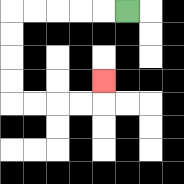{'start': '[5, 0]', 'end': '[4, 3]', 'path_directions': 'L,L,L,L,L,D,D,D,D,R,R,R,R,U', 'path_coordinates': '[[5, 0], [4, 0], [3, 0], [2, 0], [1, 0], [0, 0], [0, 1], [0, 2], [0, 3], [0, 4], [1, 4], [2, 4], [3, 4], [4, 4], [4, 3]]'}